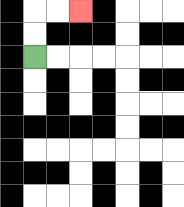{'start': '[1, 2]', 'end': '[3, 0]', 'path_directions': 'U,U,R,R', 'path_coordinates': '[[1, 2], [1, 1], [1, 0], [2, 0], [3, 0]]'}